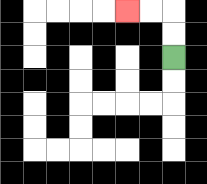{'start': '[7, 2]', 'end': '[5, 0]', 'path_directions': 'U,U,L,L', 'path_coordinates': '[[7, 2], [7, 1], [7, 0], [6, 0], [5, 0]]'}